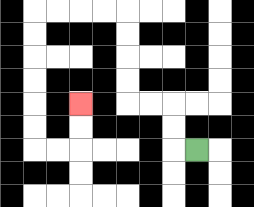{'start': '[8, 6]', 'end': '[3, 4]', 'path_directions': 'L,U,U,L,L,U,U,U,U,L,L,L,L,D,D,D,D,D,D,R,R,U,U', 'path_coordinates': '[[8, 6], [7, 6], [7, 5], [7, 4], [6, 4], [5, 4], [5, 3], [5, 2], [5, 1], [5, 0], [4, 0], [3, 0], [2, 0], [1, 0], [1, 1], [1, 2], [1, 3], [1, 4], [1, 5], [1, 6], [2, 6], [3, 6], [3, 5], [3, 4]]'}